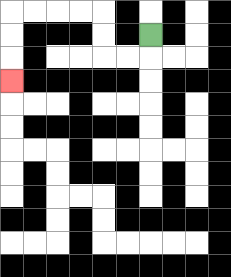{'start': '[6, 1]', 'end': '[0, 3]', 'path_directions': 'D,L,L,U,U,L,L,L,L,D,D,D', 'path_coordinates': '[[6, 1], [6, 2], [5, 2], [4, 2], [4, 1], [4, 0], [3, 0], [2, 0], [1, 0], [0, 0], [0, 1], [0, 2], [0, 3]]'}